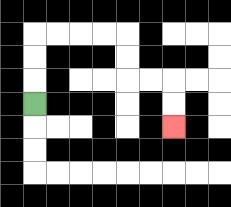{'start': '[1, 4]', 'end': '[7, 5]', 'path_directions': 'U,U,U,R,R,R,R,D,D,R,R,D,D', 'path_coordinates': '[[1, 4], [1, 3], [1, 2], [1, 1], [2, 1], [3, 1], [4, 1], [5, 1], [5, 2], [5, 3], [6, 3], [7, 3], [7, 4], [7, 5]]'}